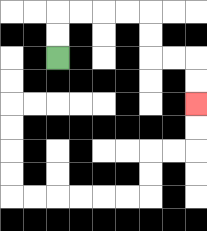{'start': '[2, 2]', 'end': '[8, 4]', 'path_directions': 'U,U,R,R,R,R,D,D,R,R,D,D', 'path_coordinates': '[[2, 2], [2, 1], [2, 0], [3, 0], [4, 0], [5, 0], [6, 0], [6, 1], [6, 2], [7, 2], [8, 2], [8, 3], [8, 4]]'}